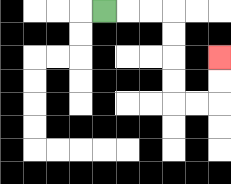{'start': '[4, 0]', 'end': '[9, 2]', 'path_directions': 'R,R,R,D,D,D,D,R,R,U,U', 'path_coordinates': '[[4, 0], [5, 0], [6, 0], [7, 0], [7, 1], [7, 2], [7, 3], [7, 4], [8, 4], [9, 4], [9, 3], [9, 2]]'}